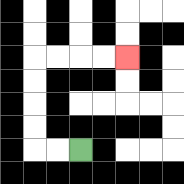{'start': '[3, 6]', 'end': '[5, 2]', 'path_directions': 'L,L,U,U,U,U,R,R,R,R', 'path_coordinates': '[[3, 6], [2, 6], [1, 6], [1, 5], [1, 4], [1, 3], [1, 2], [2, 2], [3, 2], [4, 2], [5, 2]]'}